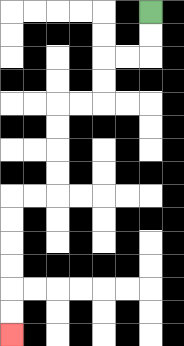{'start': '[6, 0]', 'end': '[0, 14]', 'path_directions': 'D,D,L,L,D,D,L,L,D,D,D,D,L,L,D,D,D,D,D,D', 'path_coordinates': '[[6, 0], [6, 1], [6, 2], [5, 2], [4, 2], [4, 3], [4, 4], [3, 4], [2, 4], [2, 5], [2, 6], [2, 7], [2, 8], [1, 8], [0, 8], [0, 9], [0, 10], [0, 11], [0, 12], [0, 13], [0, 14]]'}